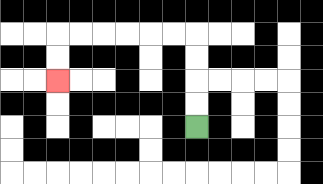{'start': '[8, 5]', 'end': '[2, 3]', 'path_directions': 'U,U,U,U,L,L,L,L,L,L,D,D', 'path_coordinates': '[[8, 5], [8, 4], [8, 3], [8, 2], [8, 1], [7, 1], [6, 1], [5, 1], [4, 1], [3, 1], [2, 1], [2, 2], [2, 3]]'}